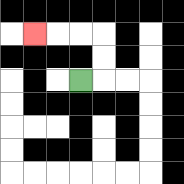{'start': '[3, 3]', 'end': '[1, 1]', 'path_directions': 'R,U,U,L,L,L', 'path_coordinates': '[[3, 3], [4, 3], [4, 2], [4, 1], [3, 1], [2, 1], [1, 1]]'}